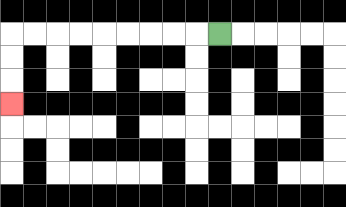{'start': '[9, 1]', 'end': '[0, 4]', 'path_directions': 'L,L,L,L,L,L,L,L,L,D,D,D', 'path_coordinates': '[[9, 1], [8, 1], [7, 1], [6, 1], [5, 1], [4, 1], [3, 1], [2, 1], [1, 1], [0, 1], [0, 2], [0, 3], [0, 4]]'}